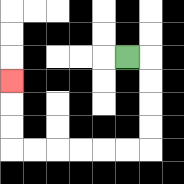{'start': '[5, 2]', 'end': '[0, 3]', 'path_directions': 'R,D,D,D,D,L,L,L,L,L,L,U,U,U', 'path_coordinates': '[[5, 2], [6, 2], [6, 3], [6, 4], [6, 5], [6, 6], [5, 6], [4, 6], [3, 6], [2, 6], [1, 6], [0, 6], [0, 5], [0, 4], [0, 3]]'}